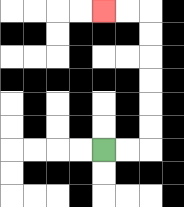{'start': '[4, 6]', 'end': '[4, 0]', 'path_directions': 'R,R,U,U,U,U,U,U,L,L', 'path_coordinates': '[[4, 6], [5, 6], [6, 6], [6, 5], [6, 4], [6, 3], [6, 2], [6, 1], [6, 0], [5, 0], [4, 0]]'}